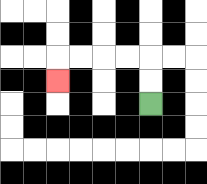{'start': '[6, 4]', 'end': '[2, 3]', 'path_directions': 'U,U,L,L,L,L,D', 'path_coordinates': '[[6, 4], [6, 3], [6, 2], [5, 2], [4, 2], [3, 2], [2, 2], [2, 3]]'}